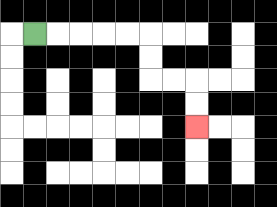{'start': '[1, 1]', 'end': '[8, 5]', 'path_directions': 'R,R,R,R,R,D,D,R,R,D,D', 'path_coordinates': '[[1, 1], [2, 1], [3, 1], [4, 1], [5, 1], [6, 1], [6, 2], [6, 3], [7, 3], [8, 3], [8, 4], [8, 5]]'}